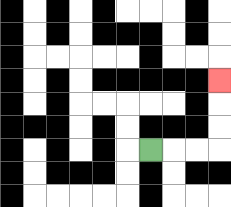{'start': '[6, 6]', 'end': '[9, 3]', 'path_directions': 'R,R,R,U,U,U', 'path_coordinates': '[[6, 6], [7, 6], [8, 6], [9, 6], [9, 5], [9, 4], [9, 3]]'}